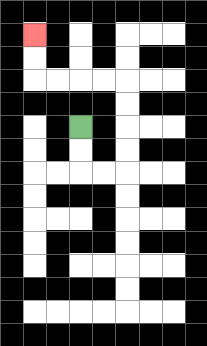{'start': '[3, 5]', 'end': '[1, 1]', 'path_directions': 'D,D,R,R,U,U,U,U,L,L,L,L,U,U', 'path_coordinates': '[[3, 5], [3, 6], [3, 7], [4, 7], [5, 7], [5, 6], [5, 5], [5, 4], [5, 3], [4, 3], [3, 3], [2, 3], [1, 3], [1, 2], [1, 1]]'}